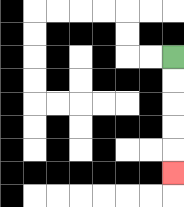{'start': '[7, 2]', 'end': '[7, 7]', 'path_directions': 'D,D,D,D,D', 'path_coordinates': '[[7, 2], [7, 3], [7, 4], [7, 5], [7, 6], [7, 7]]'}